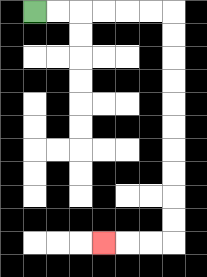{'start': '[1, 0]', 'end': '[4, 10]', 'path_directions': 'R,R,R,R,R,R,D,D,D,D,D,D,D,D,D,D,L,L,L', 'path_coordinates': '[[1, 0], [2, 0], [3, 0], [4, 0], [5, 0], [6, 0], [7, 0], [7, 1], [7, 2], [7, 3], [7, 4], [7, 5], [7, 6], [7, 7], [7, 8], [7, 9], [7, 10], [6, 10], [5, 10], [4, 10]]'}